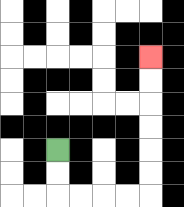{'start': '[2, 6]', 'end': '[6, 2]', 'path_directions': 'D,D,R,R,R,R,U,U,U,U,U,U', 'path_coordinates': '[[2, 6], [2, 7], [2, 8], [3, 8], [4, 8], [5, 8], [6, 8], [6, 7], [6, 6], [6, 5], [6, 4], [6, 3], [6, 2]]'}